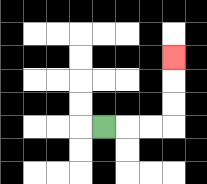{'start': '[4, 5]', 'end': '[7, 2]', 'path_directions': 'R,R,R,U,U,U', 'path_coordinates': '[[4, 5], [5, 5], [6, 5], [7, 5], [7, 4], [7, 3], [7, 2]]'}